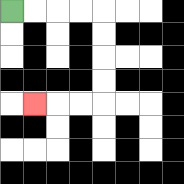{'start': '[0, 0]', 'end': '[1, 4]', 'path_directions': 'R,R,R,R,D,D,D,D,L,L,L', 'path_coordinates': '[[0, 0], [1, 0], [2, 0], [3, 0], [4, 0], [4, 1], [4, 2], [4, 3], [4, 4], [3, 4], [2, 4], [1, 4]]'}